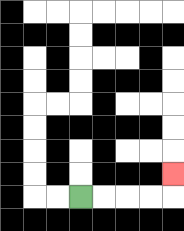{'start': '[3, 8]', 'end': '[7, 7]', 'path_directions': 'R,R,R,R,U', 'path_coordinates': '[[3, 8], [4, 8], [5, 8], [6, 8], [7, 8], [7, 7]]'}